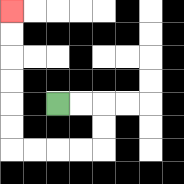{'start': '[2, 4]', 'end': '[0, 0]', 'path_directions': 'R,R,D,D,L,L,L,L,U,U,U,U,U,U', 'path_coordinates': '[[2, 4], [3, 4], [4, 4], [4, 5], [4, 6], [3, 6], [2, 6], [1, 6], [0, 6], [0, 5], [0, 4], [0, 3], [0, 2], [0, 1], [0, 0]]'}